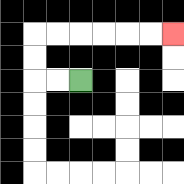{'start': '[3, 3]', 'end': '[7, 1]', 'path_directions': 'L,L,U,U,R,R,R,R,R,R', 'path_coordinates': '[[3, 3], [2, 3], [1, 3], [1, 2], [1, 1], [2, 1], [3, 1], [4, 1], [5, 1], [6, 1], [7, 1]]'}